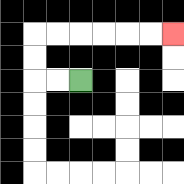{'start': '[3, 3]', 'end': '[7, 1]', 'path_directions': 'L,L,U,U,R,R,R,R,R,R', 'path_coordinates': '[[3, 3], [2, 3], [1, 3], [1, 2], [1, 1], [2, 1], [3, 1], [4, 1], [5, 1], [6, 1], [7, 1]]'}